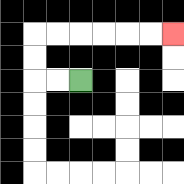{'start': '[3, 3]', 'end': '[7, 1]', 'path_directions': 'L,L,U,U,R,R,R,R,R,R', 'path_coordinates': '[[3, 3], [2, 3], [1, 3], [1, 2], [1, 1], [2, 1], [3, 1], [4, 1], [5, 1], [6, 1], [7, 1]]'}